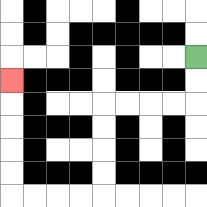{'start': '[8, 2]', 'end': '[0, 3]', 'path_directions': 'D,D,L,L,L,L,D,D,D,D,L,L,L,L,U,U,U,U,U', 'path_coordinates': '[[8, 2], [8, 3], [8, 4], [7, 4], [6, 4], [5, 4], [4, 4], [4, 5], [4, 6], [4, 7], [4, 8], [3, 8], [2, 8], [1, 8], [0, 8], [0, 7], [0, 6], [0, 5], [0, 4], [0, 3]]'}